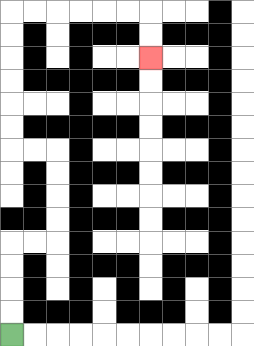{'start': '[0, 14]', 'end': '[6, 2]', 'path_directions': 'U,U,U,U,R,R,U,U,U,U,L,L,U,U,U,U,U,U,R,R,R,R,R,R,D,D', 'path_coordinates': '[[0, 14], [0, 13], [0, 12], [0, 11], [0, 10], [1, 10], [2, 10], [2, 9], [2, 8], [2, 7], [2, 6], [1, 6], [0, 6], [0, 5], [0, 4], [0, 3], [0, 2], [0, 1], [0, 0], [1, 0], [2, 0], [3, 0], [4, 0], [5, 0], [6, 0], [6, 1], [6, 2]]'}